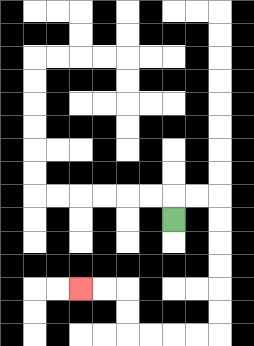{'start': '[7, 9]', 'end': '[3, 12]', 'path_directions': 'U,R,R,D,D,D,D,D,D,L,L,L,L,U,U,L,L', 'path_coordinates': '[[7, 9], [7, 8], [8, 8], [9, 8], [9, 9], [9, 10], [9, 11], [9, 12], [9, 13], [9, 14], [8, 14], [7, 14], [6, 14], [5, 14], [5, 13], [5, 12], [4, 12], [3, 12]]'}